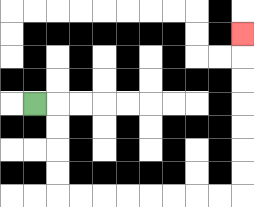{'start': '[1, 4]', 'end': '[10, 1]', 'path_directions': 'R,D,D,D,D,R,R,R,R,R,R,R,R,U,U,U,U,U,U,U', 'path_coordinates': '[[1, 4], [2, 4], [2, 5], [2, 6], [2, 7], [2, 8], [3, 8], [4, 8], [5, 8], [6, 8], [7, 8], [8, 8], [9, 8], [10, 8], [10, 7], [10, 6], [10, 5], [10, 4], [10, 3], [10, 2], [10, 1]]'}